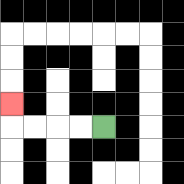{'start': '[4, 5]', 'end': '[0, 4]', 'path_directions': 'L,L,L,L,U', 'path_coordinates': '[[4, 5], [3, 5], [2, 5], [1, 5], [0, 5], [0, 4]]'}